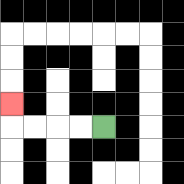{'start': '[4, 5]', 'end': '[0, 4]', 'path_directions': 'L,L,L,L,U', 'path_coordinates': '[[4, 5], [3, 5], [2, 5], [1, 5], [0, 5], [0, 4]]'}